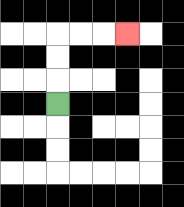{'start': '[2, 4]', 'end': '[5, 1]', 'path_directions': 'U,U,U,R,R,R', 'path_coordinates': '[[2, 4], [2, 3], [2, 2], [2, 1], [3, 1], [4, 1], [5, 1]]'}